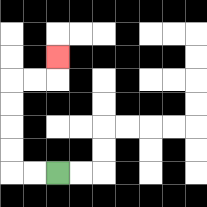{'start': '[2, 7]', 'end': '[2, 2]', 'path_directions': 'L,L,U,U,U,U,R,R,U', 'path_coordinates': '[[2, 7], [1, 7], [0, 7], [0, 6], [0, 5], [0, 4], [0, 3], [1, 3], [2, 3], [2, 2]]'}